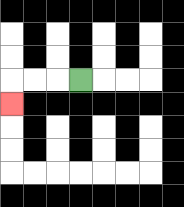{'start': '[3, 3]', 'end': '[0, 4]', 'path_directions': 'L,L,L,D', 'path_coordinates': '[[3, 3], [2, 3], [1, 3], [0, 3], [0, 4]]'}